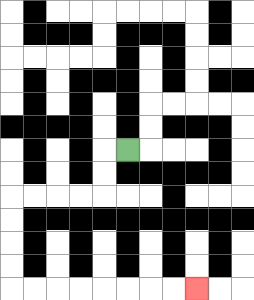{'start': '[5, 6]', 'end': '[8, 12]', 'path_directions': 'L,D,D,L,L,L,L,D,D,D,D,R,R,R,R,R,R,R,R', 'path_coordinates': '[[5, 6], [4, 6], [4, 7], [4, 8], [3, 8], [2, 8], [1, 8], [0, 8], [0, 9], [0, 10], [0, 11], [0, 12], [1, 12], [2, 12], [3, 12], [4, 12], [5, 12], [6, 12], [7, 12], [8, 12]]'}